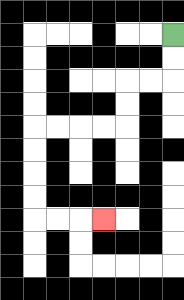{'start': '[7, 1]', 'end': '[4, 9]', 'path_directions': 'D,D,L,L,D,D,L,L,L,L,D,D,D,D,R,R,R', 'path_coordinates': '[[7, 1], [7, 2], [7, 3], [6, 3], [5, 3], [5, 4], [5, 5], [4, 5], [3, 5], [2, 5], [1, 5], [1, 6], [1, 7], [1, 8], [1, 9], [2, 9], [3, 9], [4, 9]]'}